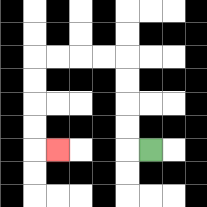{'start': '[6, 6]', 'end': '[2, 6]', 'path_directions': 'L,U,U,U,U,L,L,L,L,D,D,D,D,R', 'path_coordinates': '[[6, 6], [5, 6], [5, 5], [5, 4], [5, 3], [5, 2], [4, 2], [3, 2], [2, 2], [1, 2], [1, 3], [1, 4], [1, 5], [1, 6], [2, 6]]'}